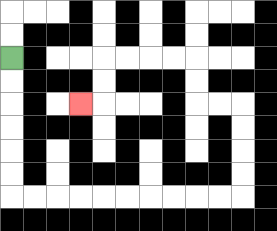{'start': '[0, 2]', 'end': '[3, 4]', 'path_directions': 'D,D,D,D,D,D,R,R,R,R,R,R,R,R,R,R,U,U,U,U,L,L,U,U,L,L,L,L,D,D,L', 'path_coordinates': '[[0, 2], [0, 3], [0, 4], [0, 5], [0, 6], [0, 7], [0, 8], [1, 8], [2, 8], [3, 8], [4, 8], [5, 8], [6, 8], [7, 8], [8, 8], [9, 8], [10, 8], [10, 7], [10, 6], [10, 5], [10, 4], [9, 4], [8, 4], [8, 3], [8, 2], [7, 2], [6, 2], [5, 2], [4, 2], [4, 3], [4, 4], [3, 4]]'}